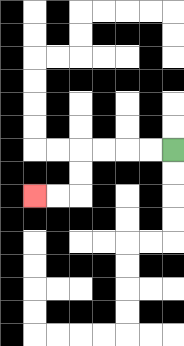{'start': '[7, 6]', 'end': '[1, 8]', 'path_directions': 'L,L,L,L,D,D,L,L', 'path_coordinates': '[[7, 6], [6, 6], [5, 6], [4, 6], [3, 6], [3, 7], [3, 8], [2, 8], [1, 8]]'}